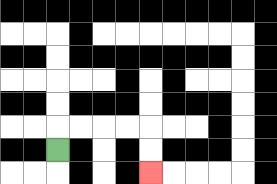{'start': '[2, 6]', 'end': '[6, 7]', 'path_directions': 'U,R,R,R,R,D,D', 'path_coordinates': '[[2, 6], [2, 5], [3, 5], [4, 5], [5, 5], [6, 5], [6, 6], [6, 7]]'}